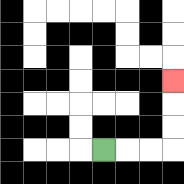{'start': '[4, 6]', 'end': '[7, 3]', 'path_directions': 'R,R,R,U,U,U', 'path_coordinates': '[[4, 6], [5, 6], [6, 6], [7, 6], [7, 5], [7, 4], [7, 3]]'}